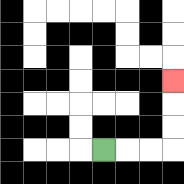{'start': '[4, 6]', 'end': '[7, 3]', 'path_directions': 'R,R,R,U,U,U', 'path_coordinates': '[[4, 6], [5, 6], [6, 6], [7, 6], [7, 5], [7, 4], [7, 3]]'}